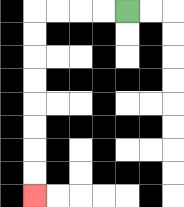{'start': '[5, 0]', 'end': '[1, 8]', 'path_directions': 'L,L,L,L,D,D,D,D,D,D,D,D', 'path_coordinates': '[[5, 0], [4, 0], [3, 0], [2, 0], [1, 0], [1, 1], [1, 2], [1, 3], [1, 4], [1, 5], [1, 6], [1, 7], [1, 8]]'}